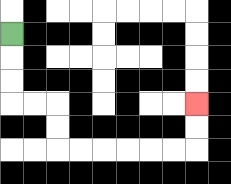{'start': '[0, 1]', 'end': '[8, 4]', 'path_directions': 'D,D,D,R,R,D,D,R,R,R,R,R,R,U,U', 'path_coordinates': '[[0, 1], [0, 2], [0, 3], [0, 4], [1, 4], [2, 4], [2, 5], [2, 6], [3, 6], [4, 6], [5, 6], [6, 6], [7, 6], [8, 6], [8, 5], [8, 4]]'}